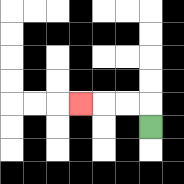{'start': '[6, 5]', 'end': '[3, 4]', 'path_directions': 'U,L,L,L', 'path_coordinates': '[[6, 5], [6, 4], [5, 4], [4, 4], [3, 4]]'}